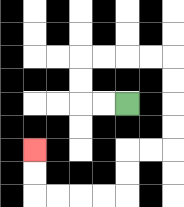{'start': '[5, 4]', 'end': '[1, 6]', 'path_directions': 'L,L,U,U,R,R,R,R,D,D,D,D,L,L,D,D,L,L,L,L,U,U', 'path_coordinates': '[[5, 4], [4, 4], [3, 4], [3, 3], [3, 2], [4, 2], [5, 2], [6, 2], [7, 2], [7, 3], [7, 4], [7, 5], [7, 6], [6, 6], [5, 6], [5, 7], [5, 8], [4, 8], [3, 8], [2, 8], [1, 8], [1, 7], [1, 6]]'}